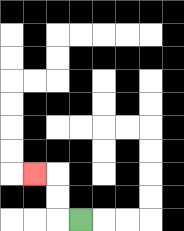{'start': '[3, 9]', 'end': '[1, 7]', 'path_directions': 'L,U,U,L', 'path_coordinates': '[[3, 9], [2, 9], [2, 8], [2, 7], [1, 7]]'}